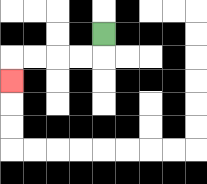{'start': '[4, 1]', 'end': '[0, 3]', 'path_directions': 'D,L,L,L,L,D', 'path_coordinates': '[[4, 1], [4, 2], [3, 2], [2, 2], [1, 2], [0, 2], [0, 3]]'}